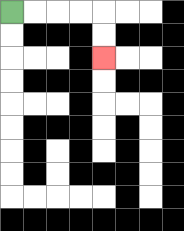{'start': '[0, 0]', 'end': '[4, 2]', 'path_directions': 'R,R,R,R,D,D', 'path_coordinates': '[[0, 0], [1, 0], [2, 0], [3, 0], [4, 0], [4, 1], [4, 2]]'}